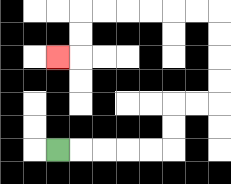{'start': '[2, 6]', 'end': '[2, 2]', 'path_directions': 'R,R,R,R,R,U,U,R,R,U,U,U,U,L,L,L,L,L,L,D,D,L', 'path_coordinates': '[[2, 6], [3, 6], [4, 6], [5, 6], [6, 6], [7, 6], [7, 5], [7, 4], [8, 4], [9, 4], [9, 3], [9, 2], [9, 1], [9, 0], [8, 0], [7, 0], [6, 0], [5, 0], [4, 0], [3, 0], [3, 1], [3, 2], [2, 2]]'}